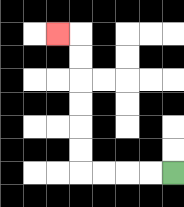{'start': '[7, 7]', 'end': '[2, 1]', 'path_directions': 'L,L,L,L,U,U,U,U,U,U,L', 'path_coordinates': '[[7, 7], [6, 7], [5, 7], [4, 7], [3, 7], [3, 6], [3, 5], [3, 4], [3, 3], [3, 2], [3, 1], [2, 1]]'}